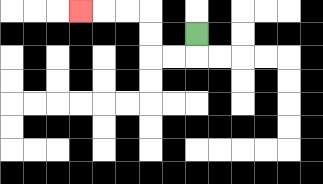{'start': '[8, 1]', 'end': '[3, 0]', 'path_directions': 'D,L,L,U,U,L,L,L', 'path_coordinates': '[[8, 1], [8, 2], [7, 2], [6, 2], [6, 1], [6, 0], [5, 0], [4, 0], [3, 0]]'}